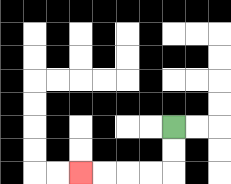{'start': '[7, 5]', 'end': '[3, 7]', 'path_directions': 'D,D,L,L,L,L', 'path_coordinates': '[[7, 5], [7, 6], [7, 7], [6, 7], [5, 7], [4, 7], [3, 7]]'}